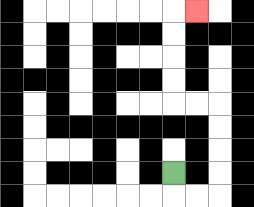{'start': '[7, 7]', 'end': '[8, 0]', 'path_directions': 'D,R,R,U,U,U,U,L,L,U,U,U,U,R', 'path_coordinates': '[[7, 7], [7, 8], [8, 8], [9, 8], [9, 7], [9, 6], [9, 5], [9, 4], [8, 4], [7, 4], [7, 3], [7, 2], [7, 1], [7, 0], [8, 0]]'}